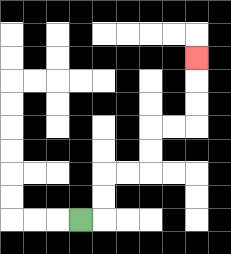{'start': '[3, 9]', 'end': '[8, 2]', 'path_directions': 'R,U,U,R,R,U,U,R,R,U,U,U', 'path_coordinates': '[[3, 9], [4, 9], [4, 8], [4, 7], [5, 7], [6, 7], [6, 6], [6, 5], [7, 5], [8, 5], [8, 4], [8, 3], [8, 2]]'}